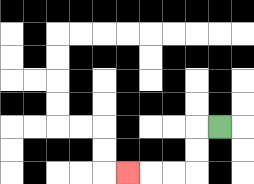{'start': '[9, 5]', 'end': '[5, 7]', 'path_directions': 'L,D,D,L,L,L', 'path_coordinates': '[[9, 5], [8, 5], [8, 6], [8, 7], [7, 7], [6, 7], [5, 7]]'}